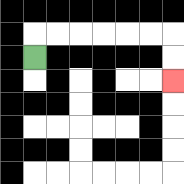{'start': '[1, 2]', 'end': '[7, 3]', 'path_directions': 'U,R,R,R,R,R,R,D,D', 'path_coordinates': '[[1, 2], [1, 1], [2, 1], [3, 1], [4, 1], [5, 1], [6, 1], [7, 1], [7, 2], [7, 3]]'}